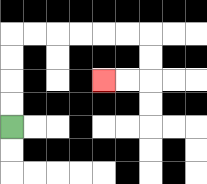{'start': '[0, 5]', 'end': '[4, 3]', 'path_directions': 'U,U,U,U,R,R,R,R,R,R,D,D,L,L', 'path_coordinates': '[[0, 5], [0, 4], [0, 3], [0, 2], [0, 1], [1, 1], [2, 1], [3, 1], [4, 1], [5, 1], [6, 1], [6, 2], [6, 3], [5, 3], [4, 3]]'}